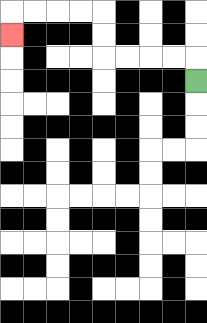{'start': '[8, 3]', 'end': '[0, 1]', 'path_directions': 'U,L,L,L,L,U,U,L,L,L,L,D', 'path_coordinates': '[[8, 3], [8, 2], [7, 2], [6, 2], [5, 2], [4, 2], [4, 1], [4, 0], [3, 0], [2, 0], [1, 0], [0, 0], [0, 1]]'}